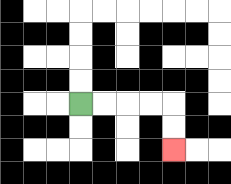{'start': '[3, 4]', 'end': '[7, 6]', 'path_directions': 'R,R,R,R,D,D', 'path_coordinates': '[[3, 4], [4, 4], [5, 4], [6, 4], [7, 4], [7, 5], [7, 6]]'}